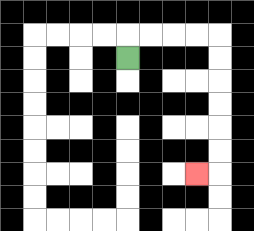{'start': '[5, 2]', 'end': '[8, 7]', 'path_directions': 'U,R,R,R,R,D,D,D,D,D,D,L', 'path_coordinates': '[[5, 2], [5, 1], [6, 1], [7, 1], [8, 1], [9, 1], [9, 2], [9, 3], [9, 4], [9, 5], [9, 6], [9, 7], [8, 7]]'}